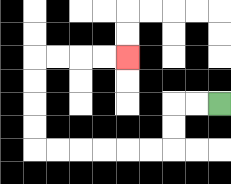{'start': '[9, 4]', 'end': '[5, 2]', 'path_directions': 'L,L,D,D,L,L,L,L,L,L,U,U,U,U,R,R,R,R', 'path_coordinates': '[[9, 4], [8, 4], [7, 4], [7, 5], [7, 6], [6, 6], [5, 6], [4, 6], [3, 6], [2, 6], [1, 6], [1, 5], [1, 4], [1, 3], [1, 2], [2, 2], [3, 2], [4, 2], [5, 2]]'}